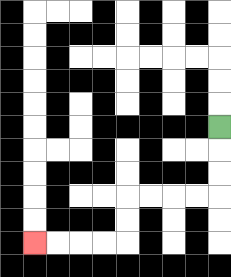{'start': '[9, 5]', 'end': '[1, 10]', 'path_directions': 'D,D,D,L,L,L,L,D,D,L,L,L,L', 'path_coordinates': '[[9, 5], [9, 6], [9, 7], [9, 8], [8, 8], [7, 8], [6, 8], [5, 8], [5, 9], [5, 10], [4, 10], [3, 10], [2, 10], [1, 10]]'}